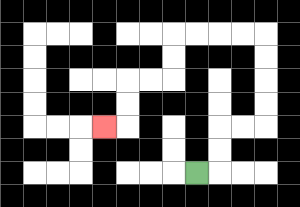{'start': '[8, 7]', 'end': '[4, 5]', 'path_directions': 'R,U,U,R,R,U,U,U,U,L,L,L,L,D,D,L,L,D,D,L', 'path_coordinates': '[[8, 7], [9, 7], [9, 6], [9, 5], [10, 5], [11, 5], [11, 4], [11, 3], [11, 2], [11, 1], [10, 1], [9, 1], [8, 1], [7, 1], [7, 2], [7, 3], [6, 3], [5, 3], [5, 4], [5, 5], [4, 5]]'}